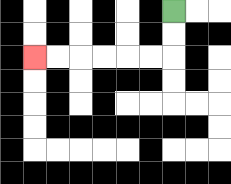{'start': '[7, 0]', 'end': '[1, 2]', 'path_directions': 'D,D,L,L,L,L,L,L', 'path_coordinates': '[[7, 0], [7, 1], [7, 2], [6, 2], [5, 2], [4, 2], [3, 2], [2, 2], [1, 2]]'}